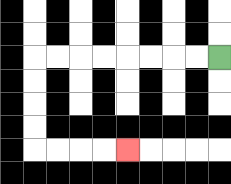{'start': '[9, 2]', 'end': '[5, 6]', 'path_directions': 'L,L,L,L,L,L,L,L,D,D,D,D,R,R,R,R', 'path_coordinates': '[[9, 2], [8, 2], [7, 2], [6, 2], [5, 2], [4, 2], [3, 2], [2, 2], [1, 2], [1, 3], [1, 4], [1, 5], [1, 6], [2, 6], [3, 6], [4, 6], [5, 6]]'}